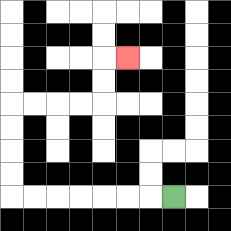{'start': '[7, 8]', 'end': '[5, 2]', 'path_directions': 'L,L,L,L,L,L,L,U,U,U,U,R,R,R,R,U,U,R', 'path_coordinates': '[[7, 8], [6, 8], [5, 8], [4, 8], [3, 8], [2, 8], [1, 8], [0, 8], [0, 7], [0, 6], [0, 5], [0, 4], [1, 4], [2, 4], [3, 4], [4, 4], [4, 3], [4, 2], [5, 2]]'}